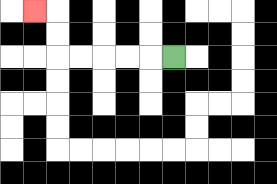{'start': '[7, 2]', 'end': '[1, 0]', 'path_directions': 'L,L,L,L,L,U,U,L', 'path_coordinates': '[[7, 2], [6, 2], [5, 2], [4, 2], [3, 2], [2, 2], [2, 1], [2, 0], [1, 0]]'}